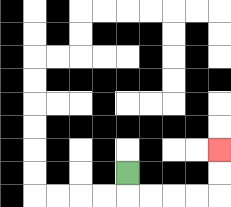{'start': '[5, 7]', 'end': '[9, 6]', 'path_directions': 'D,R,R,R,R,U,U', 'path_coordinates': '[[5, 7], [5, 8], [6, 8], [7, 8], [8, 8], [9, 8], [9, 7], [9, 6]]'}